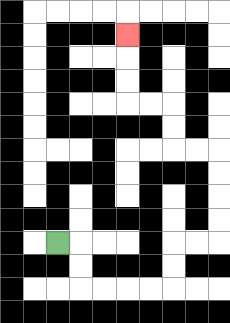{'start': '[2, 10]', 'end': '[5, 1]', 'path_directions': 'R,D,D,R,R,R,R,U,U,R,R,U,U,U,U,L,L,U,U,L,L,U,U,U', 'path_coordinates': '[[2, 10], [3, 10], [3, 11], [3, 12], [4, 12], [5, 12], [6, 12], [7, 12], [7, 11], [7, 10], [8, 10], [9, 10], [9, 9], [9, 8], [9, 7], [9, 6], [8, 6], [7, 6], [7, 5], [7, 4], [6, 4], [5, 4], [5, 3], [5, 2], [5, 1]]'}